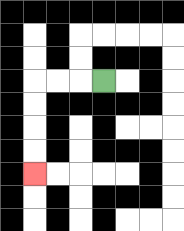{'start': '[4, 3]', 'end': '[1, 7]', 'path_directions': 'L,L,L,D,D,D,D', 'path_coordinates': '[[4, 3], [3, 3], [2, 3], [1, 3], [1, 4], [1, 5], [1, 6], [1, 7]]'}